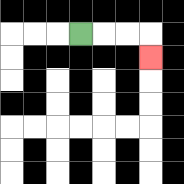{'start': '[3, 1]', 'end': '[6, 2]', 'path_directions': 'R,R,R,D', 'path_coordinates': '[[3, 1], [4, 1], [5, 1], [6, 1], [6, 2]]'}